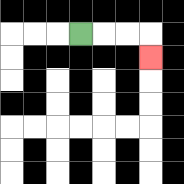{'start': '[3, 1]', 'end': '[6, 2]', 'path_directions': 'R,R,R,D', 'path_coordinates': '[[3, 1], [4, 1], [5, 1], [6, 1], [6, 2]]'}